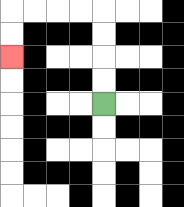{'start': '[4, 4]', 'end': '[0, 2]', 'path_directions': 'U,U,U,U,L,L,L,L,D,D', 'path_coordinates': '[[4, 4], [4, 3], [4, 2], [4, 1], [4, 0], [3, 0], [2, 0], [1, 0], [0, 0], [0, 1], [0, 2]]'}